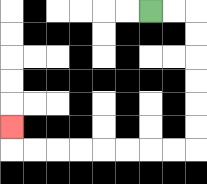{'start': '[6, 0]', 'end': '[0, 5]', 'path_directions': 'R,R,D,D,D,D,D,D,L,L,L,L,L,L,L,L,U', 'path_coordinates': '[[6, 0], [7, 0], [8, 0], [8, 1], [8, 2], [8, 3], [8, 4], [8, 5], [8, 6], [7, 6], [6, 6], [5, 6], [4, 6], [3, 6], [2, 6], [1, 6], [0, 6], [0, 5]]'}